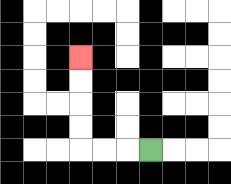{'start': '[6, 6]', 'end': '[3, 2]', 'path_directions': 'L,L,L,U,U,U,U', 'path_coordinates': '[[6, 6], [5, 6], [4, 6], [3, 6], [3, 5], [3, 4], [3, 3], [3, 2]]'}